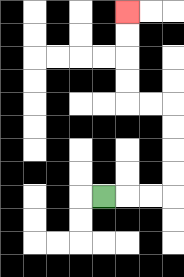{'start': '[4, 8]', 'end': '[5, 0]', 'path_directions': 'R,R,R,U,U,U,U,L,L,U,U,U,U', 'path_coordinates': '[[4, 8], [5, 8], [6, 8], [7, 8], [7, 7], [7, 6], [7, 5], [7, 4], [6, 4], [5, 4], [5, 3], [5, 2], [5, 1], [5, 0]]'}